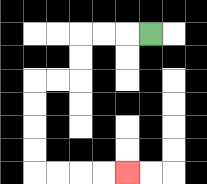{'start': '[6, 1]', 'end': '[5, 7]', 'path_directions': 'L,L,L,D,D,L,L,D,D,D,D,R,R,R,R', 'path_coordinates': '[[6, 1], [5, 1], [4, 1], [3, 1], [3, 2], [3, 3], [2, 3], [1, 3], [1, 4], [1, 5], [1, 6], [1, 7], [2, 7], [3, 7], [4, 7], [5, 7]]'}